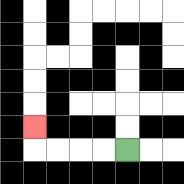{'start': '[5, 6]', 'end': '[1, 5]', 'path_directions': 'L,L,L,L,U', 'path_coordinates': '[[5, 6], [4, 6], [3, 6], [2, 6], [1, 6], [1, 5]]'}